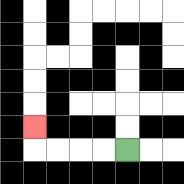{'start': '[5, 6]', 'end': '[1, 5]', 'path_directions': 'L,L,L,L,U', 'path_coordinates': '[[5, 6], [4, 6], [3, 6], [2, 6], [1, 6], [1, 5]]'}